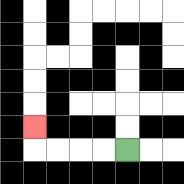{'start': '[5, 6]', 'end': '[1, 5]', 'path_directions': 'L,L,L,L,U', 'path_coordinates': '[[5, 6], [4, 6], [3, 6], [2, 6], [1, 6], [1, 5]]'}